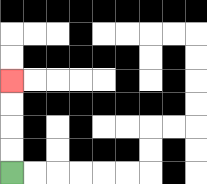{'start': '[0, 7]', 'end': '[0, 3]', 'path_directions': 'U,U,U,U', 'path_coordinates': '[[0, 7], [0, 6], [0, 5], [0, 4], [0, 3]]'}